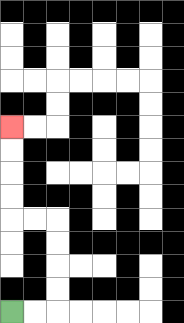{'start': '[0, 13]', 'end': '[0, 5]', 'path_directions': 'R,R,U,U,U,U,L,L,U,U,U,U', 'path_coordinates': '[[0, 13], [1, 13], [2, 13], [2, 12], [2, 11], [2, 10], [2, 9], [1, 9], [0, 9], [0, 8], [0, 7], [0, 6], [0, 5]]'}